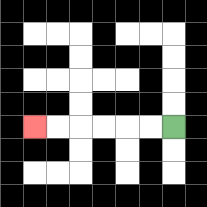{'start': '[7, 5]', 'end': '[1, 5]', 'path_directions': 'L,L,L,L,L,L', 'path_coordinates': '[[7, 5], [6, 5], [5, 5], [4, 5], [3, 5], [2, 5], [1, 5]]'}